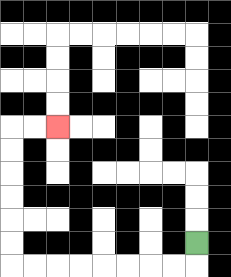{'start': '[8, 10]', 'end': '[2, 5]', 'path_directions': 'D,L,L,L,L,L,L,L,L,U,U,U,U,U,U,R,R', 'path_coordinates': '[[8, 10], [8, 11], [7, 11], [6, 11], [5, 11], [4, 11], [3, 11], [2, 11], [1, 11], [0, 11], [0, 10], [0, 9], [0, 8], [0, 7], [0, 6], [0, 5], [1, 5], [2, 5]]'}